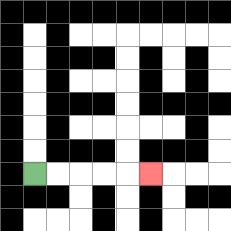{'start': '[1, 7]', 'end': '[6, 7]', 'path_directions': 'R,R,R,R,R', 'path_coordinates': '[[1, 7], [2, 7], [3, 7], [4, 7], [5, 7], [6, 7]]'}